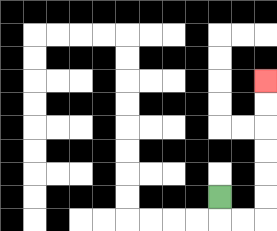{'start': '[9, 8]', 'end': '[11, 3]', 'path_directions': 'D,R,R,U,U,U,U,U,U', 'path_coordinates': '[[9, 8], [9, 9], [10, 9], [11, 9], [11, 8], [11, 7], [11, 6], [11, 5], [11, 4], [11, 3]]'}